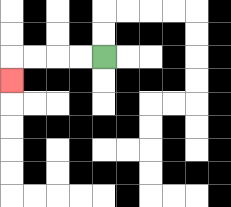{'start': '[4, 2]', 'end': '[0, 3]', 'path_directions': 'L,L,L,L,D', 'path_coordinates': '[[4, 2], [3, 2], [2, 2], [1, 2], [0, 2], [0, 3]]'}